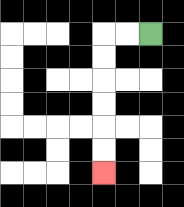{'start': '[6, 1]', 'end': '[4, 7]', 'path_directions': 'L,L,D,D,D,D,D,D', 'path_coordinates': '[[6, 1], [5, 1], [4, 1], [4, 2], [4, 3], [4, 4], [4, 5], [4, 6], [4, 7]]'}